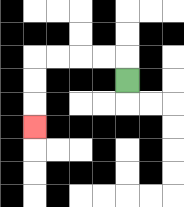{'start': '[5, 3]', 'end': '[1, 5]', 'path_directions': 'U,L,L,L,L,D,D,D', 'path_coordinates': '[[5, 3], [5, 2], [4, 2], [3, 2], [2, 2], [1, 2], [1, 3], [1, 4], [1, 5]]'}